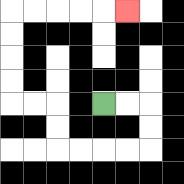{'start': '[4, 4]', 'end': '[5, 0]', 'path_directions': 'R,R,D,D,L,L,L,L,U,U,L,L,U,U,U,U,R,R,R,R,R', 'path_coordinates': '[[4, 4], [5, 4], [6, 4], [6, 5], [6, 6], [5, 6], [4, 6], [3, 6], [2, 6], [2, 5], [2, 4], [1, 4], [0, 4], [0, 3], [0, 2], [0, 1], [0, 0], [1, 0], [2, 0], [3, 0], [4, 0], [5, 0]]'}